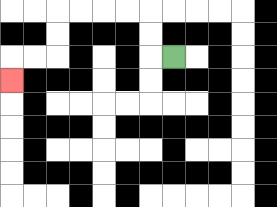{'start': '[7, 2]', 'end': '[0, 3]', 'path_directions': 'L,U,U,L,L,L,L,D,D,L,L,D', 'path_coordinates': '[[7, 2], [6, 2], [6, 1], [6, 0], [5, 0], [4, 0], [3, 0], [2, 0], [2, 1], [2, 2], [1, 2], [0, 2], [0, 3]]'}